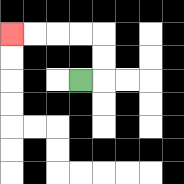{'start': '[3, 3]', 'end': '[0, 1]', 'path_directions': 'R,U,U,L,L,L,L', 'path_coordinates': '[[3, 3], [4, 3], [4, 2], [4, 1], [3, 1], [2, 1], [1, 1], [0, 1]]'}